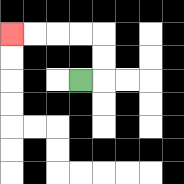{'start': '[3, 3]', 'end': '[0, 1]', 'path_directions': 'R,U,U,L,L,L,L', 'path_coordinates': '[[3, 3], [4, 3], [4, 2], [4, 1], [3, 1], [2, 1], [1, 1], [0, 1]]'}